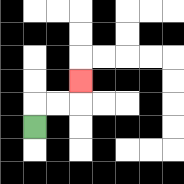{'start': '[1, 5]', 'end': '[3, 3]', 'path_directions': 'U,R,R,U', 'path_coordinates': '[[1, 5], [1, 4], [2, 4], [3, 4], [3, 3]]'}